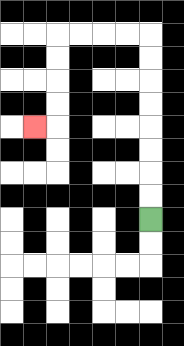{'start': '[6, 9]', 'end': '[1, 5]', 'path_directions': 'U,U,U,U,U,U,U,U,L,L,L,L,D,D,D,D,L', 'path_coordinates': '[[6, 9], [6, 8], [6, 7], [6, 6], [6, 5], [6, 4], [6, 3], [6, 2], [6, 1], [5, 1], [4, 1], [3, 1], [2, 1], [2, 2], [2, 3], [2, 4], [2, 5], [1, 5]]'}